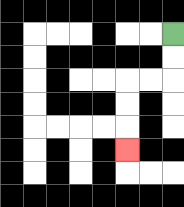{'start': '[7, 1]', 'end': '[5, 6]', 'path_directions': 'D,D,L,L,D,D,D', 'path_coordinates': '[[7, 1], [7, 2], [7, 3], [6, 3], [5, 3], [5, 4], [5, 5], [5, 6]]'}